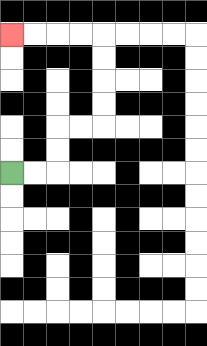{'start': '[0, 7]', 'end': '[0, 1]', 'path_directions': 'R,R,U,U,R,R,U,U,U,U,L,L,L,L', 'path_coordinates': '[[0, 7], [1, 7], [2, 7], [2, 6], [2, 5], [3, 5], [4, 5], [4, 4], [4, 3], [4, 2], [4, 1], [3, 1], [2, 1], [1, 1], [0, 1]]'}